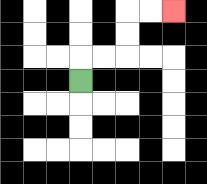{'start': '[3, 3]', 'end': '[7, 0]', 'path_directions': 'U,R,R,U,U,R,R', 'path_coordinates': '[[3, 3], [3, 2], [4, 2], [5, 2], [5, 1], [5, 0], [6, 0], [7, 0]]'}